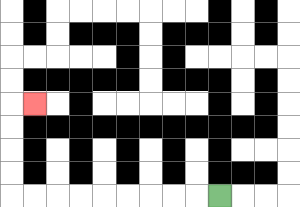{'start': '[9, 8]', 'end': '[1, 4]', 'path_directions': 'L,L,L,L,L,L,L,L,L,U,U,U,U,R', 'path_coordinates': '[[9, 8], [8, 8], [7, 8], [6, 8], [5, 8], [4, 8], [3, 8], [2, 8], [1, 8], [0, 8], [0, 7], [0, 6], [0, 5], [0, 4], [1, 4]]'}